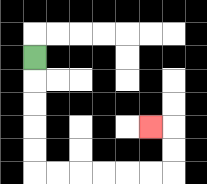{'start': '[1, 2]', 'end': '[6, 5]', 'path_directions': 'D,D,D,D,D,R,R,R,R,R,R,U,U,L', 'path_coordinates': '[[1, 2], [1, 3], [1, 4], [1, 5], [1, 6], [1, 7], [2, 7], [3, 7], [4, 7], [5, 7], [6, 7], [7, 7], [7, 6], [7, 5], [6, 5]]'}